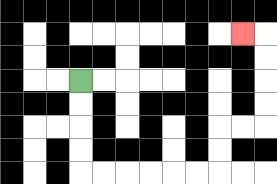{'start': '[3, 3]', 'end': '[10, 1]', 'path_directions': 'D,D,D,D,R,R,R,R,R,R,U,U,R,R,U,U,U,U,L', 'path_coordinates': '[[3, 3], [3, 4], [3, 5], [3, 6], [3, 7], [4, 7], [5, 7], [6, 7], [7, 7], [8, 7], [9, 7], [9, 6], [9, 5], [10, 5], [11, 5], [11, 4], [11, 3], [11, 2], [11, 1], [10, 1]]'}